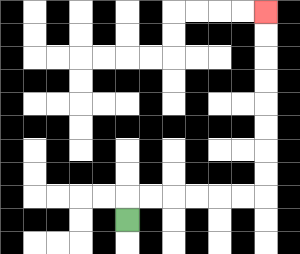{'start': '[5, 9]', 'end': '[11, 0]', 'path_directions': 'U,R,R,R,R,R,R,U,U,U,U,U,U,U,U', 'path_coordinates': '[[5, 9], [5, 8], [6, 8], [7, 8], [8, 8], [9, 8], [10, 8], [11, 8], [11, 7], [11, 6], [11, 5], [11, 4], [11, 3], [11, 2], [11, 1], [11, 0]]'}